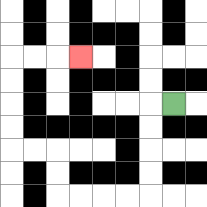{'start': '[7, 4]', 'end': '[3, 2]', 'path_directions': 'L,D,D,D,D,L,L,L,L,U,U,L,L,U,U,U,U,R,R,R', 'path_coordinates': '[[7, 4], [6, 4], [6, 5], [6, 6], [6, 7], [6, 8], [5, 8], [4, 8], [3, 8], [2, 8], [2, 7], [2, 6], [1, 6], [0, 6], [0, 5], [0, 4], [0, 3], [0, 2], [1, 2], [2, 2], [3, 2]]'}